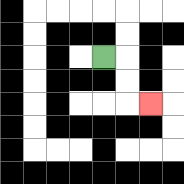{'start': '[4, 2]', 'end': '[6, 4]', 'path_directions': 'R,D,D,R', 'path_coordinates': '[[4, 2], [5, 2], [5, 3], [5, 4], [6, 4]]'}